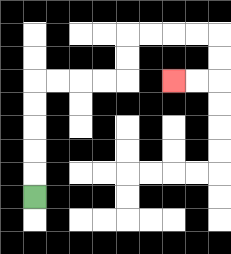{'start': '[1, 8]', 'end': '[7, 3]', 'path_directions': 'U,U,U,U,U,R,R,R,R,U,U,R,R,R,R,D,D,L,L', 'path_coordinates': '[[1, 8], [1, 7], [1, 6], [1, 5], [1, 4], [1, 3], [2, 3], [3, 3], [4, 3], [5, 3], [5, 2], [5, 1], [6, 1], [7, 1], [8, 1], [9, 1], [9, 2], [9, 3], [8, 3], [7, 3]]'}